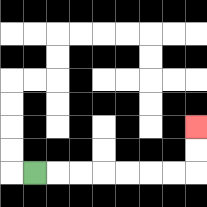{'start': '[1, 7]', 'end': '[8, 5]', 'path_directions': 'R,R,R,R,R,R,R,U,U', 'path_coordinates': '[[1, 7], [2, 7], [3, 7], [4, 7], [5, 7], [6, 7], [7, 7], [8, 7], [8, 6], [8, 5]]'}